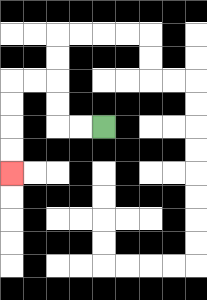{'start': '[4, 5]', 'end': '[0, 7]', 'path_directions': 'L,L,U,U,L,L,D,D,D,D', 'path_coordinates': '[[4, 5], [3, 5], [2, 5], [2, 4], [2, 3], [1, 3], [0, 3], [0, 4], [0, 5], [0, 6], [0, 7]]'}